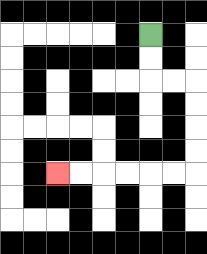{'start': '[6, 1]', 'end': '[2, 7]', 'path_directions': 'D,D,R,R,D,D,D,D,L,L,L,L,L,L', 'path_coordinates': '[[6, 1], [6, 2], [6, 3], [7, 3], [8, 3], [8, 4], [8, 5], [8, 6], [8, 7], [7, 7], [6, 7], [5, 7], [4, 7], [3, 7], [2, 7]]'}